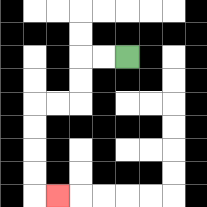{'start': '[5, 2]', 'end': '[2, 8]', 'path_directions': 'L,L,D,D,L,L,D,D,D,D,R', 'path_coordinates': '[[5, 2], [4, 2], [3, 2], [3, 3], [3, 4], [2, 4], [1, 4], [1, 5], [1, 6], [1, 7], [1, 8], [2, 8]]'}